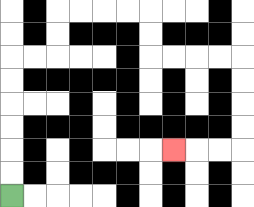{'start': '[0, 8]', 'end': '[7, 6]', 'path_directions': 'U,U,U,U,U,U,R,R,U,U,R,R,R,R,D,D,R,R,R,R,D,D,D,D,L,L,L', 'path_coordinates': '[[0, 8], [0, 7], [0, 6], [0, 5], [0, 4], [0, 3], [0, 2], [1, 2], [2, 2], [2, 1], [2, 0], [3, 0], [4, 0], [5, 0], [6, 0], [6, 1], [6, 2], [7, 2], [8, 2], [9, 2], [10, 2], [10, 3], [10, 4], [10, 5], [10, 6], [9, 6], [8, 6], [7, 6]]'}